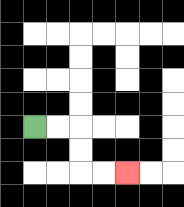{'start': '[1, 5]', 'end': '[5, 7]', 'path_directions': 'R,R,D,D,R,R', 'path_coordinates': '[[1, 5], [2, 5], [3, 5], [3, 6], [3, 7], [4, 7], [5, 7]]'}